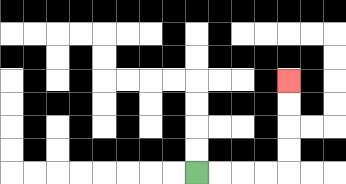{'start': '[8, 7]', 'end': '[12, 3]', 'path_directions': 'R,R,R,R,U,U,U,U', 'path_coordinates': '[[8, 7], [9, 7], [10, 7], [11, 7], [12, 7], [12, 6], [12, 5], [12, 4], [12, 3]]'}